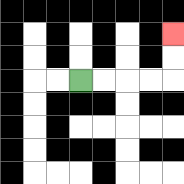{'start': '[3, 3]', 'end': '[7, 1]', 'path_directions': 'R,R,R,R,U,U', 'path_coordinates': '[[3, 3], [4, 3], [5, 3], [6, 3], [7, 3], [7, 2], [7, 1]]'}